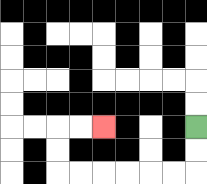{'start': '[8, 5]', 'end': '[4, 5]', 'path_directions': 'D,D,L,L,L,L,L,L,U,U,R,R', 'path_coordinates': '[[8, 5], [8, 6], [8, 7], [7, 7], [6, 7], [5, 7], [4, 7], [3, 7], [2, 7], [2, 6], [2, 5], [3, 5], [4, 5]]'}